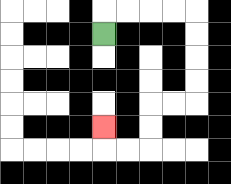{'start': '[4, 1]', 'end': '[4, 5]', 'path_directions': 'U,R,R,R,R,D,D,D,D,L,L,D,D,L,L,U', 'path_coordinates': '[[4, 1], [4, 0], [5, 0], [6, 0], [7, 0], [8, 0], [8, 1], [8, 2], [8, 3], [8, 4], [7, 4], [6, 4], [6, 5], [6, 6], [5, 6], [4, 6], [4, 5]]'}